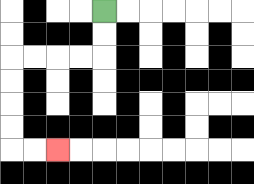{'start': '[4, 0]', 'end': '[2, 6]', 'path_directions': 'D,D,L,L,L,L,D,D,D,D,R,R', 'path_coordinates': '[[4, 0], [4, 1], [4, 2], [3, 2], [2, 2], [1, 2], [0, 2], [0, 3], [0, 4], [0, 5], [0, 6], [1, 6], [2, 6]]'}